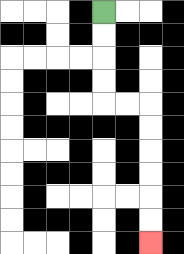{'start': '[4, 0]', 'end': '[6, 10]', 'path_directions': 'D,D,D,D,R,R,D,D,D,D,D,D', 'path_coordinates': '[[4, 0], [4, 1], [4, 2], [4, 3], [4, 4], [5, 4], [6, 4], [6, 5], [6, 6], [6, 7], [6, 8], [6, 9], [6, 10]]'}